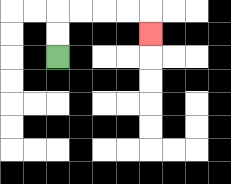{'start': '[2, 2]', 'end': '[6, 1]', 'path_directions': 'U,U,R,R,R,R,D', 'path_coordinates': '[[2, 2], [2, 1], [2, 0], [3, 0], [4, 0], [5, 0], [6, 0], [6, 1]]'}